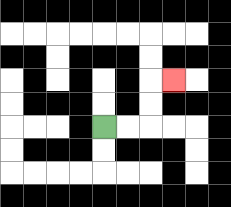{'start': '[4, 5]', 'end': '[7, 3]', 'path_directions': 'R,R,U,U,R', 'path_coordinates': '[[4, 5], [5, 5], [6, 5], [6, 4], [6, 3], [7, 3]]'}